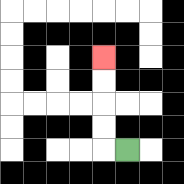{'start': '[5, 6]', 'end': '[4, 2]', 'path_directions': 'L,U,U,U,U', 'path_coordinates': '[[5, 6], [4, 6], [4, 5], [4, 4], [4, 3], [4, 2]]'}